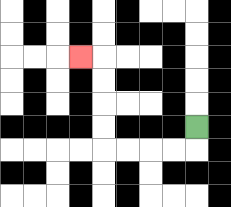{'start': '[8, 5]', 'end': '[3, 2]', 'path_directions': 'D,L,L,L,L,U,U,U,U,L', 'path_coordinates': '[[8, 5], [8, 6], [7, 6], [6, 6], [5, 6], [4, 6], [4, 5], [4, 4], [4, 3], [4, 2], [3, 2]]'}